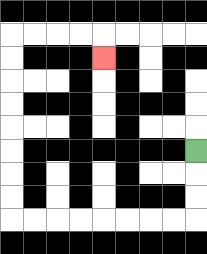{'start': '[8, 6]', 'end': '[4, 2]', 'path_directions': 'D,D,D,L,L,L,L,L,L,L,L,U,U,U,U,U,U,U,U,R,R,R,R,D', 'path_coordinates': '[[8, 6], [8, 7], [8, 8], [8, 9], [7, 9], [6, 9], [5, 9], [4, 9], [3, 9], [2, 9], [1, 9], [0, 9], [0, 8], [0, 7], [0, 6], [0, 5], [0, 4], [0, 3], [0, 2], [0, 1], [1, 1], [2, 1], [3, 1], [4, 1], [4, 2]]'}